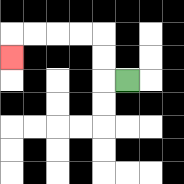{'start': '[5, 3]', 'end': '[0, 2]', 'path_directions': 'L,U,U,L,L,L,L,D', 'path_coordinates': '[[5, 3], [4, 3], [4, 2], [4, 1], [3, 1], [2, 1], [1, 1], [0, 1], [0, 2]]'}